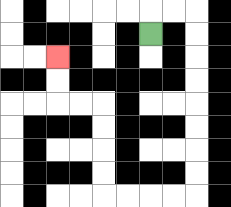{'start': '[6, 1]', 'end': '[2, 2]', 'path_directions': 'U,R,R,D,D,D,D,D,D,D,D,L,L,L,L,U,U,U,U,L,L,U,U', 'path_coordinates': '[[6, 1], [6, 0], [7, 0], [8, 0], [8, 1], [8, 2], [8, 3], [8, 4], [8, 5], [8, 6], [8, 7], [8, 8], [7, 8], [6, 8], [5, 8], [4, 8], [4, 7], [4, 6], [4, 5], [4, 4], [3, 4], [2, 4], [2, 3], [2, 2]]'}